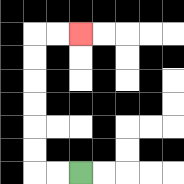{'start': '[3, 7]', 'end': '[3, 1]', 'path_directions': 'L,L,U,U,U,U,U,U,R,R', 'path_coordinates': '[[3, 7], [2, 7], [1, 7], [1, 6], [1, 5], [1, 4], [1, 3], [1, 2], [1, 1], [2, 1], [3, 1]]'}